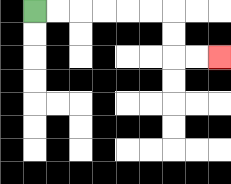{'start': '[1, 0]', 'end': '[9, 2]', 'path_directions': 'R,R,R,R,R,R,D,D,R,R', 'path_coordinates': '[[1, 0], [2, 0], [3, 0], [4, 0], [5, 0], [6, 0], [7, 0], [7, 1], [7, 2], [8, 2], [9, 2]]'}